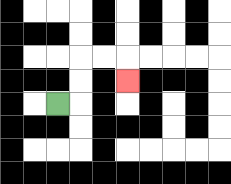{'start': '[2, 4]', 'end': '[5, 3]', 'path_directions': 'R,U,U,R,R,D', 'path_coordinates': '[[2, 4], [3, 4], [3, 3], [3, 2], [4, 2], [5, 2], [5, 3]]'}